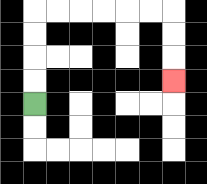{'start': '[1, 4]', 'end': '[7, 3]', 'path_directions': 'U,U,U,U,R,R,R,R,R,R,D,D,D', 'path_coordinates': '[[1, 4], [1, 3], [1, 2], [1, 1], [1, 0], [2, 0], [3, 0], [4, 0], [5, 0], [6, 0], [7, 0], [7, 1], [7, 2], [7, 3]]'}